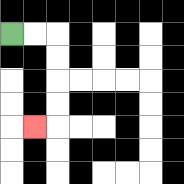{'start': '[0, 1]', 'end': '[1, 5]', 'path_directions': 'R,R,D,D,D,D,L', 'path_coordinates': '[[0, 1], [1, 1], [2, 1], [2, 2], [2, 3], [2, 4], [2, 5], [1, 5]]'}